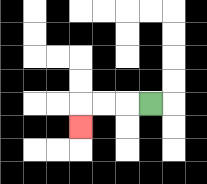{'start': '[6, 4]', 'end': '[3, 5]', 'path_directions': 'L,L,L,D', 'path_coordinates': '[[6, 4], [5, 4], [4, 4], [3, 4], [3, 5]]'}